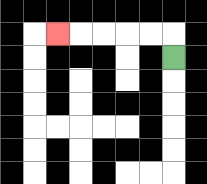{'start': '[7, 2]', 'end': '[2, 1]', 'path_directions': 'U,L,L,L,L,L', 'path_coordinates': '[[7, 2], [7, 1], [6, 1], [5, 1], [4, 1], [3, 1], [2, 1]]'}